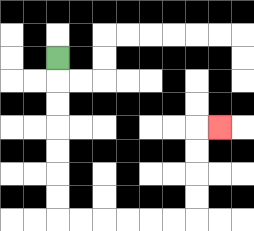{'start': '[2, 2]', 'end': '[9, 5]', 'path_directions': 'D,D,D,D,D,D,D,R,R,R,R,R,R,U,U,U,U,R', 'path_coordinates': '[[2, 2], [2, 3], [2, 4], [2, 5], [2, 6], [2, 7], [2, 8], [2, 9], [3, 9], [4, 9], [5, 9], [6, 9], [7, 9], [8, 9], [8, 8], [8, 7], [8, 6], [8, 5], [9, 5]]'}